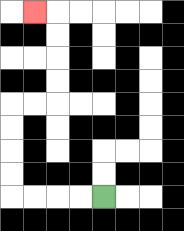{'start': '[4, 8]', 'end': '[1, 0]', 'path_directions': 'L,L,L,L,U,U,U,U,R,R,U,U,U,U,L', 'path_coordinates': '[[4, 8], [3, 8], [2, 8], [1, 8], [0, 8], [0, 7], [0, 6], [0, 5], [0, 4], [1, 4], [2, 4], [2, 3], [2, 2], [2, 1], [2, 0], [1, 0]]'}